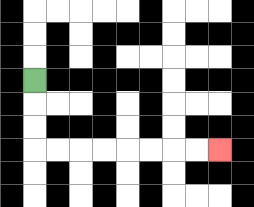{'start': '[1, 3]', 'end': '[9, 6]', 'path_directions': 'D,D,D,R,R,R,R,R,R,R,R', 'path_coordinates': '[[1, 3], [1, 4], [1, 5], [1, 6], [2, 6], [3, 6], [4, 6], [5, 6], [6, 6], [7, 6], [8, 6], [9, 6]]'}